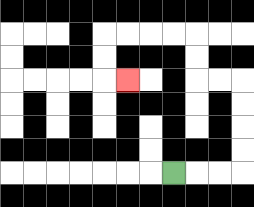{'start': '[7, 7]', 'end': '[5, 3]', 'path_directions': 'R,R,R,U,U,U,U,L,L,U,U,L,L,L,L,D,D,R', 'path_coordinates': '[[7, 7], [8, 7], [9, 7], [10, 7], [10, 6], [10, 5], [10, 4], [10, 3], [9, 3], [8, 3], [8, 2], [8, 1], [7, 1], [6, 1], [5, 1], [4, 1], [4, 2], [4, 3], [5, 3]]'}